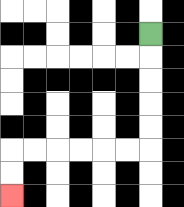{'start': '[6, 1]', 'end': '[0, 8]', 'path_directions': 'D,D,D,D,D,L,L,L,L,L,L,D,D', 'path_coordinates': '[[6, 1], [6, 2], [6, 3], [6, 4], [6, 5], [6, 6], [5, 6], [4, 6], [3, 6], [2, 6], [1, 6], [0, 6], [0, 7], [0, 8]]'}